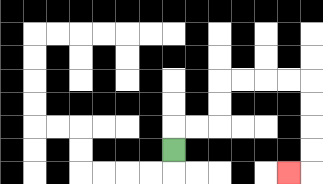{'start': '[7, 6]', 'end': '[12, 7]', 'path_directions': 'U,R,R,U,U,R,R,R,R,D,D,D,D,L', 'path_coordinates': '[[7, 6], [7, 5], [8, 5], [9, 5], [9, 4], [9, 3], [10, 3], [11, 3], [12, 3], [13, 3], [13, 4], [13, 5], [13, 6], [13, 7], [12, 7]]'}